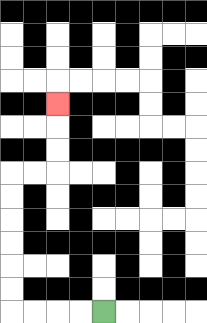{'start': '[4, 13]', 'end': '[2, 4]', 'path_directions': 'L,L,L,L,U,U,U,U,U,U,R,R,U,U,U', 'path_coordinates': '[[4, 13], [3, 13], [2, 13], [1, 13], [0, 13], [0, 12], [0, 11], [0, 10], [0, 9], [0, 8], [0, 7], [1, 7], [2, 7], [2, 6], [2, 5], [2, 4]]'}